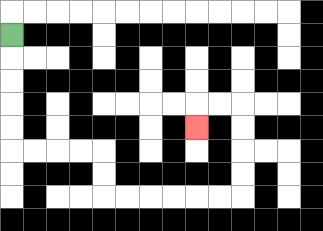{'start': '[0, 1]', 'end': '[8, 5]', 'path_directions': 'D,D,D,D,D,R,R,R,R,D,D,R,R,R,R,R,R,U,U,U,U,L,L,D', 'path_coordinates': '[[0, 1], [0, 2], [0, 3], [0, 4], [0, 5], [0, 6], [1, 6], [2, 6], [3, 6], [4, 6], [4, 7], [4, 8], [5, 8], [6, 8], [7, 8], [8, 8], [9, 8], [10, 8], [10, 7], [10, 6], [10, 5], [10, 4], [9, 4], [8, 4], [8, 5]]'}